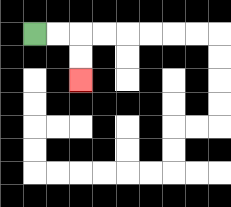{'start': '[1, 1]', 'end': '[3, 3]', 'path_directions': 'R,R,D,D', 'path_coordinates': '[[1, 1], [2, 1], [3, 1], [3, 2], [3, 3]]'}